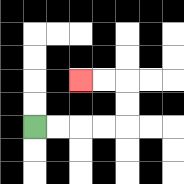{'start': '[1, 5]', 'end': '[3, 3]', 'path_directions': 'R,R,R,R,U,U,L,L', 'path_coordinates': '[[1, 5], [2, 5], [3, 5], [4, 5], [5, 5], [5, 4], [5, 3], [4, 3], [3, 3]]'}